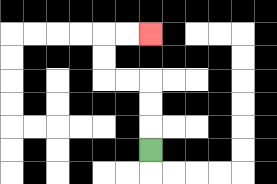{'start': '[6, 6]', 'end': '[6, 1]', 'path_directions': 'U,U,U,L,L,U,U,R,R', 'path_coordinates': '[[6, 6], [6, 5], [6, 4], [6, 3], [5, 3], [4, 3], [4, 2], [4, 1], [5, 1], [6, 1]]'}